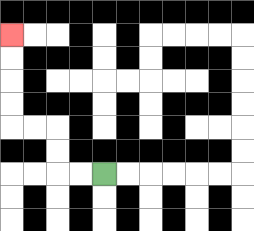{'start': '[4, 7]', 'end': '[0, 1]', 'path_directions': 'L,L,U,U,L,L,U,U,U,U', 'path_coordinates': '[[4, 7], [3, 7], [2, 7], [2, 6], [2, 5], [1, 5], [0, 5], [0, 4], [0, 3], [0, 2], [0, 1]]'}